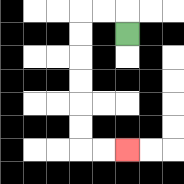{'start': '[5, 1]', 'end': '[5, 6]', 'path_directions': 'U,L,L,D,D,D,D,D,D,R,R', 'path_coordinates': '[[5, 1], [5, 0], [4, 0], [3, 0], [3, 1], [3, 2], [3, 3], [3, 4], [3, 5], [3, 6], [4, 6], [5, 6]]'}